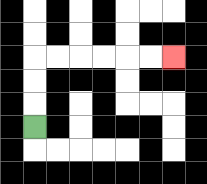{'start': '[1, 5]', 'end': '[7, 2]', 'path_directions': 'U,U,U,R,R,R,R,R,R', 'path_coordinates': '[[1, 5], [1, 4], [1, 3], [1, 2], [2, 2], [3, 2], [4, 2], [5, 2], [6, 2], [7, 2]]'}